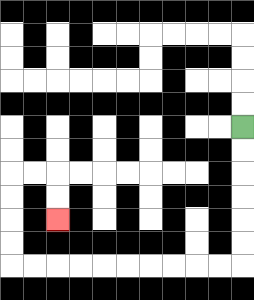{'start': '[10, 5]', 'end': '[2, 9]', 'path_directions': 'D,D,D,D,D,D,L,L,L,L,L,L,L,L,L,L,U,U,U,U,R,R,D,D', 'path_coordinates': '[[10, 5], [10, 6], [10, 7], [10, 8], [10, 9], [10, 10], [10, 11], [9, 11], [8, 11], [7, 11], [6, 11], [5, 11], [4, 11], [3, 11], [2, 11], [1, 11], [0, 11], [0, 10], [0, 9], [0, 8], [0, 7], [1, 7], [2, 7], [2, 8], [2, 9]]'}